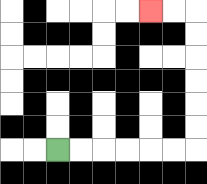{'start': '[2, 6]', 'end': '[6, 0]', 'path_directions': 'R,R,R,R,R,R,U,U,U,U,U,U,L,L', 'path_coordinates': '[[2, 6], [3, 6], [4, 6], [5, 6], [6, 6], [7, 6], [8, 6], [8, 5], [8, 4], [8, 3], [8, 2], [8, 1], [8, 0], [7, 0], [6, 0]]'}